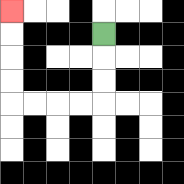{'start': '[4, 1]', 'end': '[0, 0]', 'path_directions': 'D,D,D,L,L,L,L,U,U,U,U', 'path_coordinates': '[[4, 1], [4, 2], [4, 3], [4, 4], [3, 4], [2, 4], [1, 4], [0, 4], [0, 3], [0, 2], [0, 1], [0, 0]]'}